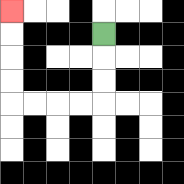{'start': '[4, 1]', 'end': '[0, 0]', 'path_directions': 'D,D,D,L,L,L,L,U,U,U,U', 'path_coordinates': '[[4, 1], [4, 2], [4, 3], [4, 4], [3, 4], [2, 4], [1, 4], [0, 4], [0, 3], [0, 2], [0, 1], [0, 0]]'}